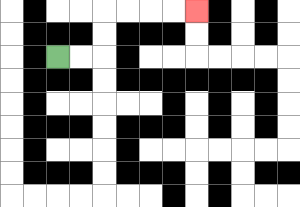{'start': '[2, 2]', 'end': '[8, 0]', 'path_directions': 'R,R,U,U,R,R,R,R', 'path_coordinates': '[[2, 2], [3, 2], [4, 2], [4, 1], [4, 0], [5, 0], [6, 0], [7, 0], [8, 0]]'}